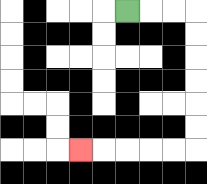{'start': '[5, 0]', 'end': '[3, 6]', 'path_directions': 'R,R,R,D,D,D,D,D,D,L,L,L,L,L', 'path_coordinates': '[[5, 0], [6, 0], [7, 0], [8, 0], [8, 1], [8, 2], [8, 3], [8, 4], [8, 5], [8, 6], [7, 6], [6, 6], [5, 6], [4, 6], [3, 6]]'}